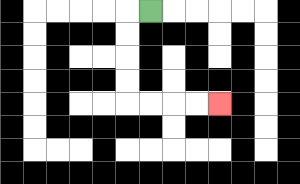{'start': '[6, 0]', 'end': '[9, 4]', 'path_directions': 'L,D,D,D,D,R,R,R,R', 'path_coordinates': '[[6, 0], [5, 0], [5, 1], [5, 2], [5, 3], [5, 4], [6, 4], [7, 4], [8, 4], [9, 4]]'}